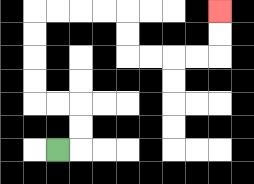{'start': '[2, 6]', 'end': '[9, 0]', 'path_directions': 'R,U,U,L,L,U,U,U,U,R,R,R,R,D,D,R,R,R,R,U,U', 'path_coordinates': '[[2, 6], [3, 6], [3, 5], [3, 4], [2, 4], [1, 4], [1, 3], [1, 2], [1, 1], [1, 0], [2, 0], [3, 0], [4, 0], [5, 0], [5, 1], [5, 2], [6, 2], [7, 2], [8, 2], [9, 2], [9, 1], [9, 0]]'}